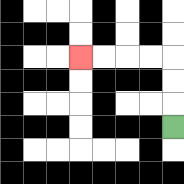{'start': '[7, 5]', 'end': '[3, 2]', 'path_directions': 'U,U,U,L,L,L,L', 'path_coordinates': '[[7, 5], [7, 4], [7, 3], [7, 2], [6, 2], [5, 2], [4, 2], [3, 2]]'}